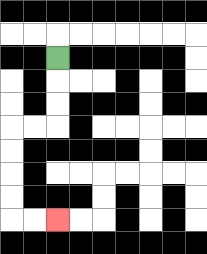{'start': '[2, 2]', 'end': '[2, 9]', 'path_directions': 'D,D,D,L,L,D,D,D,D,R,R', 'path_coordinates': '[[2, 2], [2, 3], [2, 4], [2, 5], [1, 5], [0, 5], [0, 6], [0, 7], [0, 8], [0, 9], [1, 9], [2, 9]]'}